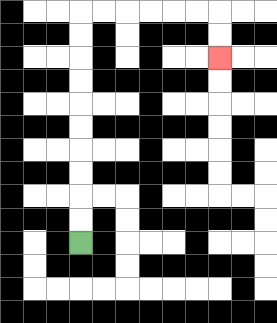{'start': '[3, 10]', 'end': '[9, 2]', 'path_directions': 'U,U,U,U,U,U,U,U,U,U,R,R,R,R,R,R,D,D', 'path_coordinates': '[[3, 10], [3, 9], [3, 8], [3, 7], [3, 6], [3, 5], [3, 4], [3, 3], [3, 2], [3, 1], [3, 0], [4, 0], [5, 0], [6, 0], [7, 0], [8, 0], [9, 0], [9, 1], [9, 2]]'}